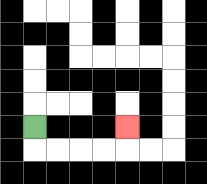{'start': '[1, 5]', 'end': '[5, 5]', 'path_directions': 'D,R,R,R,R,U', 'path_coordinates': '[[1, 5], [1, 6], [2, 6], [3, 6], [4, 6], [5, 6], [5, 5]]'}